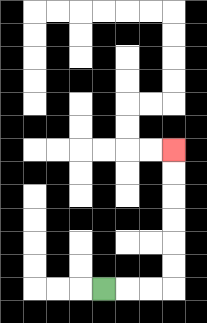{'start': '[4, 12]', 'end': '[7, 6]', 'path_directions': 'R,R,R,U,U,U,U,U,U', 'path_coordinates': '[[4, 12], [5, 12], [6, 12], [7, 12], [7, 11], [7, 10], [7, 9], [7, 8], [7, 7], [7, 6]]'}